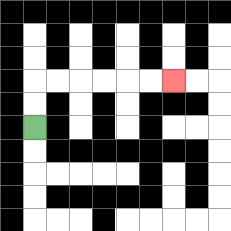{'start': '[1, 5]', 'end': '[7, 3]', 'path_directions': 'U,U,R,R,R,R,R,R', 'path_coordinates': '[[1, 5], [1, 4], [1, 3], [2, 3], [3, 3], [4, 3], [5, 3], [6, 3], [7, 3]]'}